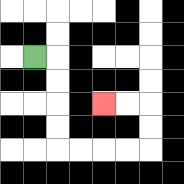{'start': '[1, 2]', 'end': '[4, 4]', 'path_directions': 'R,D,D,D,D,R,R,R,R,U,U,L,L', 'path_coordinates': '[[1, 2], [2, 2], [2, 3], [2, 4], [2, 5], [2, 6], [3, 6], [4, 6], [5, 6], [6, 6], [6, 5], [6, 4], [5, 4], [4, 4]]'}